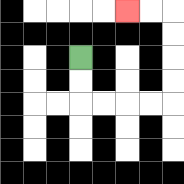{'start': '[3, 2]', 'end': '[5, 0]', 'path_directions': 'D,D,R,R,R,R,U,U,U,U,L,L', 'path_coordinates': '[[3, 2], [3, 3], [3, 4], [4, 4], [5, 4], [6, 4], [7, 4], [7, 3], [7, 2], [7, 1], [7, 0], [6, 0], [5, 0]]'}